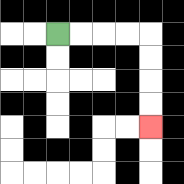{'start': '[2, 1]', 'end': '[6, 5]', 'path_directions': 'R,R,R,R,D,D,D,D', 'path_coordinates': '[[2, 1], [3, 1], [4, 1], [5, 1], [6, 1], [6, 2], [6, 3], [6, 4], [6, 5]]'}